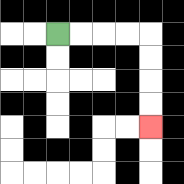{'start': '[2, 1]', 'end': '[6, 5]', 'path_directions': 'R,R,R,R,D,D,D,D', 'path_coordinates': '[[2, 1], [3, 1], [4, 1], [5, 1], [6, 1], [6, 2], [6, 3], [6, 4], [6, 5]]'}